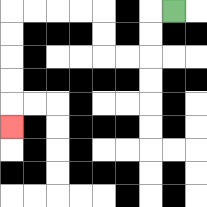{'start': '[7, 0]', 'end': '[0, 5]', 'path_directions': 'L,D,D,L,L,U,U,L,L,L,L,D,D,D,D,D', 'path_coordinates': '[[7, 0], [6, 0], [6, 1], [6, 2], [5, 2], [4, 2], [4, 1], [4, 0], [3, 0], [2, 0], [1, 0], [0, 0], [0, 1], [0, 2], [0, 3], [0, 4], [0, 5]]'}